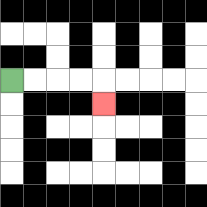{'start': '[0, 3]', 'end': '[4, 4]', 'path_directions': 'R,R,R,R,D', 'path_coordinates': '[[0, 3], [1, 3], [2, 3], [3, 3], [4, 3], [4, 4]]'}